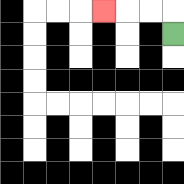{'start': '[7, 1]', 'end': '[4, 0]', 'path_directions': 'U,L,L,L', 'path_coordinates': '[[7, 1], [7, 0], [6, 0], [5, 0], [4, 0]]'}